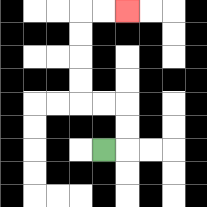{'start': '[4, 6]', 'end': '[5, 0]', 'path_directions': 'R,U,U,L,L,U,U,U,U,R,R', 'path_coordinates': '[[4, 6], [5, 6], [5, 5], [5, 4], [4, 4], [3, 4], [3, 3], [3, 2], [3, 1], [3, 0], [4, 0], [5, 0]]'}